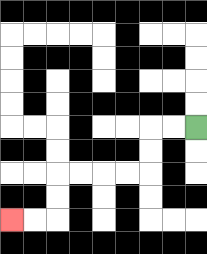{'start': '[8, 5]', 'end': '[0, 9]', 'path_directions': 'L,L,D,D,L,L,L,L,D,D,L,L', 'path_coordinates': '[[8, 5], [7, 5], [6, 5], [6, 6], [6, 7], [5, 7], [4, 7], [3, 7], [2, 7], [2, 8], [2, 9], [1, 9], [0, 9]]'}